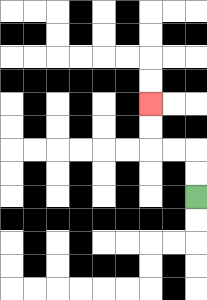{'start': '[8, 8]', 'end': '[6, 4]', 'path_directions': 'U,U,L,L,U,U', 'path_coordinates': '[[8, 8], [8, 7], [8, 6], [7, 6], [6, 6], [6, 5], [6, 4]]'}